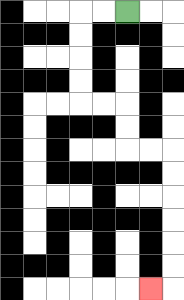{'start': '[5, 0]', 'end': '[6, 12]', 'path_directions': 'L,L,D,D,D,D,R,R,D,D,R,R,D,D,D,D,D,D,L', 'path_coordinates': '[[5, 0], [4, 0], [3, 0], [3, 1], [3, 2], [3, 3], [3, 4], [4, 4], [5, 4], [5, 5], [5, 6], [6, 6], [7, 6], [7, 7], [7, 8], [7, 9], [7, 10], [7, 11], [7, 12], [6, 12]]'}